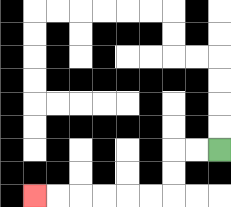{'start': '[9, 6]', 'end': '[1, 8]', 'path_directions': 'L,L,D,D,L,L,L,L,L,L', 'path_coordinates': '[[9, 6], [8, 6], [7, 6], [7, 7], [7, 8], [6, 8], [5, 8], [4, 8], [3, 8], [2, 8], [1, 8]]'}